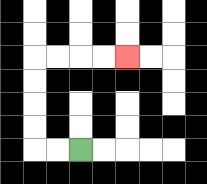{'start': '[3, 6]', 'end': '[5, 2]', 'path_directions': 'L,L,U,U,U,U,R,R,R,R', 'path_coordinates': '[[3, 6], [2, 6], [1, 6], [1, 5], [1, 4], [1, 3], [1, 2], [2, 2], [3, 2], [4, 2], [5, 2]]'}